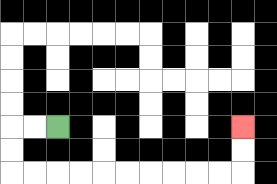{'start': '[2, 5]', 'end': '[10, 5]', 'path_directions': 'L,L,D,D,R,R,R,R,R,R,R,R,R,R,U,U', 'path_coordinates': '[[2, 5], [1, 5], [0, 5], [0, 6], [0, 7], [1, 7], [2, 7], [3, 7], [4, 7], [5, 7], [6, 7], [7, 7], [8, 7], [9, 7], [10, 7], [10, 6], [10, 5]]'}